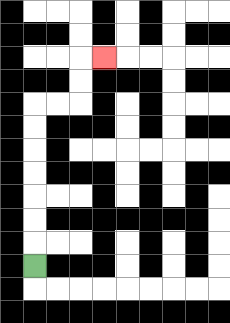{'start': '[1, 11]', 'end': '[4, 2]', 'path_directions': 'U,U,U,U,U,U,U,R,R,U,U,R', 'path_coordinates': '[[1, 11], [1, 10], [1, 9], [1, 8], [1, 7], [1, 6], [1, 5], [1, 4], [2, 4], [3, 4], [3, 3], [3, 2], [4, 2]]'}